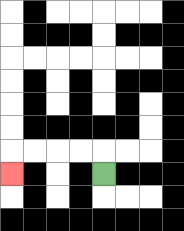{'start': '[4, 7]', 'end': '[0, 7]', 'path_directions': 'U,L,L,L,L,D', 'path_coordinates': '[[4, 7], [4, 6], [3, 6], [2, 6], [1, 6], [0, 6], [0, 7]]'}